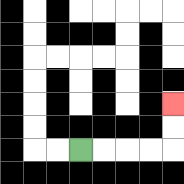{'start': '[3, 6]', 'end': '[7, 4]', 'path_directions': 'R,R,R,R,U,U', 'path_coordinates': '[[3, 6], [4, 6], [5, 6], [6, 6], [7, 6], [7, 5], [7, 4]]'}